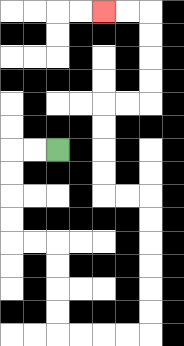{'start': '[2, 6]', 'end': '[4, 0]', 'path_directions': 'L,L,D,D,D,D,R,R,D,D,D,D,R,R,R,R,U,U,U,U,U,U,L,L,U,U,U,U,R,R,U,U,U,U,L,L', 'path_coordinates': '[[2, 6], [1, 6], [0, 6], [0, 7], [0, 8], [0, 9], [0, 10], [1, 10], [2, 10], [2, 11], [2, 12], [2, 13], [2, 14], [3, 14], [4, 14], [5, 14], [6, 14], [6, 13], [6, 12], [6, 11], [6, 10], [6, 9], [6, 8], [5, 8], [4, 8], [4, 7], [4, 6], [4, 5], [4, 4], [5, 4], [6, 4], [6, 3], [6, 2], [6, 1], [6, 0], [5, 0], [4, 0]]'}